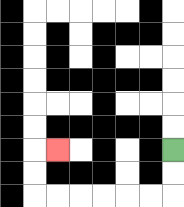{'start': '[7, 6]', 'end': '[2, 6]', 'path_directions': 'D,D,L,L,L,L,L,L,U,U,R', 'path_coordinates': '[[7, 6], [7, 7], [7, 8], [6, 8], [5, 8], [4, 8], [3, 8], [2, 8], [1, 8], [1, 7], [1, 6], [2, 6]]'}